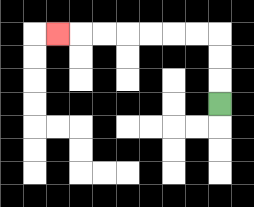{'start': '[9, 4]', 'end': '[2, 1]', 'path_directions': 'U,U,U,L,L,L,L,L,L,L', 'path_coordinates': '[[9, 4], [9, 3], [9, 2], [9, 1], [8, 1], [7, 1], [6, 1], [5, 1], [4, 1], [3, 1], [2, 1]]'}